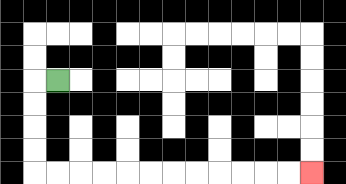{'start': '[2, 3]', 'end': '[13, 7]', 'path_directions': 'L,D,D,D,D,R,R,R,R,R,R,R,R,R,R,R,R', 'path_coordinates': '[[2, 3], [1, 3], [1, 4], [1, 5], [1, 6], [1, 7], [2, 7], [3, 7], [4, 7], [5, 7], [6, 7], [7, 7], [8, 7], [9, 7], [10, 7], [11, 7], [12, 7], [13, 7]]'}